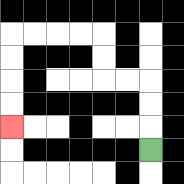{'start': '[6, 6]', 'end': '[0, 5]', 'path_directions': 'U,U,U,L,L,U,U,L,L,L,L,D,D,D,D', 'path_coordinates': '[[6, 6], [6, 5], [6, 4], [6, 3], [5, 3], [4, 3], [4, 2], [4, 1], [3, 1], [2, 1], [1, 1], [0, 1], [0, 2], [0, 3], [0, 4], [0, 5]]'}